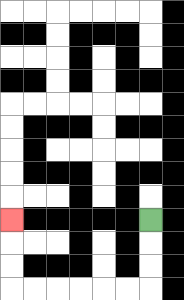{'start': '[6, 9]', 'end': '[0, 9]', 'path_directions': 'D,D,D,L,L,L,L,L,L,U,U,U', 'path_coordinates': '[[6, 9], [6, 10], [6, 11], [6, 12], [5, 12], [4, 12], [3, 12], [2, 12], [1, 12], [0, 12], [0, 11], [0, 10], [0, 9]]'}